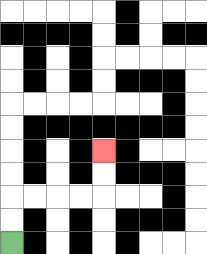{'start': '[0, 10]', 'end': '[4, 6]', 'path_directions': 'U,U,R,R,R,R,U,U', 'path_coordinates': '[[0, 10], [0, 9], [0, 8], [1, 8], [2, 8], [3, 8], [4, 8], [4, 7], [4, 6]]'}